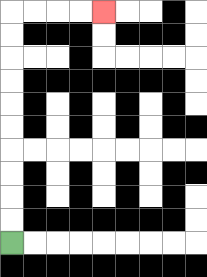{'start': '[0, 10]', 'end': '[4, 0]', 'path_directions': 'U,U,U,U,U,U,U,U,U,U,R,R,R,R', 'path_coordinates': '[[0, 10], [0, 9], [0, 8], [0, 7], [0, 6], [0, 5], [0, 4], [0, 3], [0, 2], [0, 1], [0, 0], [1, 0], [2, 0], [3, 0], [4, 0]]'}